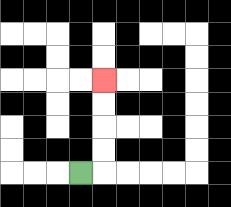{'start': '[3, 7]', 'end': '[4, 3]', 'path_directions': 'R,U,U,U,U', 'path_coordinates': '[[3, 7], [4, 7], [4, 6], [4, 5], [4, 4], [4, 3]]'}